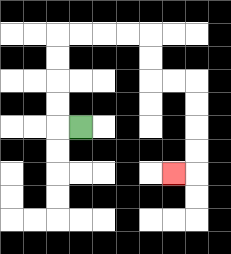{'start': '[3, 5]', 'end': '[7, 7]', 'path_directions': 'L,U,U,U,U,R,R,R,R,D,D,R,R,D,D,D,D,L', 'path_coordinates': '[[3, 5], [2, 5], [2, 4], [2, 3], [2, 2], [2, 1], [3, 1], [4, 1], [5, 1], [6, 1], [6, 2], [6, 3], [7, 3], [8, 3], [8, 4], [8, 5], [8, 6], [8, 7], [7, 7]]'}